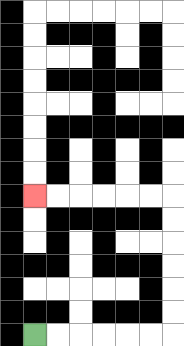{'start': '[1, 14]', 'end': '[1, 8]', 'path_directions': 'R,R,R,R,R,R,U,U,U,U,U,U,L,L,L,L,L,L', 'path_coordinates': '[[1, 14], [2, 14], [3, 14], [4, 14], [5, 14], [6, 14], [7, 14], [7, 13], [7, 12], [7, 11], [7, 10], [7, 9], [7, 8], [6, 8], [5, 8], [4, 8], [3, 8], [2, 8], [1, 8]]'}